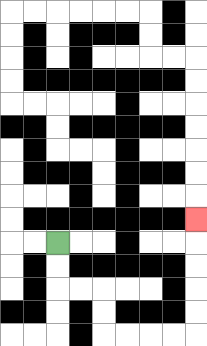{'start': '[2, 10]', 'end': '[8, 9]', 'path_directions': 'D,D,R,R,D,D,R,R,R,R,U,U,U,U,U', 'path_coordinates': '[[2, 10], [2, 11], [2, 12], [3, 12], [4, 12], [4, 13], [4, 14], [5, 14], [6, 14], [7, 14], [8, 14], [8, 13], [8, 12], [8, 11], [8, 10], [8, 9]]'}